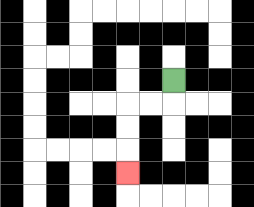{'start': '[7, 3]', 'end': '[5, 7]', 'path_directions': 'D,L,L,D,D,D', 'path_coordinates': '[[7, 3], [7, 4], [6, 4], [5, 4], [5, 5], [5, 6], [5, 7]]'}